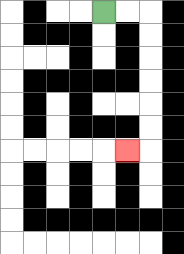{'start': '[4, 0]', 'end': '[5, 6]', 'path_directions': 'R,R,D,D,D,D,D,D,L', 'path_coordinates': '[[4, 0], [5, 0], [6, 0], [6, 1], [6, 2], [6, 3], [6, 4], [6, 5], [6, 6], [5, 6]]'}